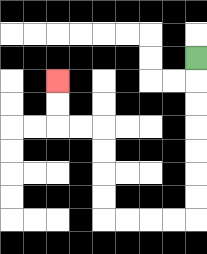{'start': '[8, 2]', 'end': '[2, 3]', 'path_directions': 'D,D,D,D,D,D,D,L,L,L,L,U,U,U,U,L,L,U,U', 'path_coordinates': '[[8, 2], [8, 3], [8, 4], [8, 5], [8, 6], [8, 7], [8, 8], [8, 9], [7, 9], [6, 9], [5, 9], [4, 9], [4, 8], [4, 7], [4, 6], [4, 5], [3, 5], [2, 5], [2, 4], [2, 3]]'}